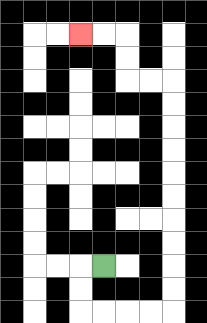{'start': '[4, 11]', 'end': '[3, 1]', 'path_directions': 'L,D,D,R,R,R,R,U,U,U,U,U,U,U,U,U,U,L,L,U,U,L,L', 'path_coordinates': '[[4, 11], [3, 11], [3, 12], [3, 13], [4, 13], [5, 13], [6, 13], [7, 13], [7, 12], [7, 11], [7, 10], [7, 9], [7, 8], [7, 7], [7, 6], [7, 5], [7, 4], [7, 3], [6, 3], [5, 3], [5, 2], [5, 1], [4, 1], [3, 1]]'}